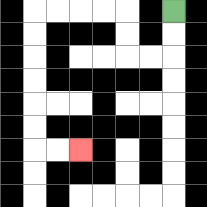{'start': '[7, 0]', 'end': '[3, 6]', 'path_directions': 'D,D,L,L,U,U,L,L,L,L,D,D,D,D,D,D,R,R', 'path_coordinates': '[[7, 0], [7, 1], [7, 2], [6, 2], [5, 2], [5, 1], [5, 0], [4, 0], [3, 0], [2, 0], [1, 0], [1, 1], [1, 2], [1, 3], [1, 4], [1, 5], [1, 6], [2, 6], [3, 6]]'}